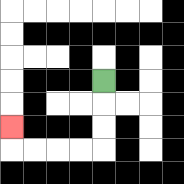{'start': '[4, 3]', 'end': '[0, 5]', 'path_directions': 'D,D,D,L,L,L,L,U', 'path_coordinates': '[[4, 3], [4, 4], [4, 5], [4, 6], [3, 6], [2, 6], [1, 6], [0, 6], [0, 5]]'}